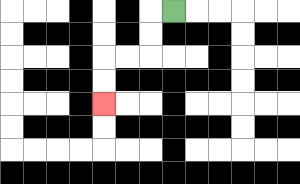{'start': '[7, 0]', 'end': '[4, 4]', 'path_directions': 'L,D,D,L,L,D,D', 'path_coordinates': '[[7, 0], [6, 0], [6, 1], [6, 2], [5, 2], [4, 2], [4, 3], [4, 4]]'}